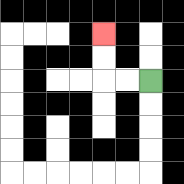{'start': '[6, 3]', 'end': '[4, 1]', 'path_directions': 'L,L,U,U', 'path_coordinates': '[[6, 3], [5, 3], [4, 3], [4, 2], [4, 1]]'}